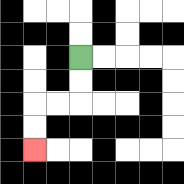{'start': '[3, 2]', 'end': '[1, 6]', 'path_directions': 'D,D,L,L,D,D', 'path_coordinates': '[[3, 2], [3, 3], [3, 4], [2, 4], [1, 4], [1, 5], [1, 6]]'}